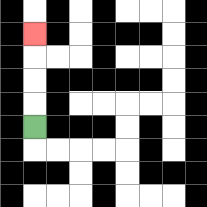{'start': '[1, 5]', 'end': '[1, 1]', 'path_directions': 'U,U,U,U', 'path_coordinates': '[[1, 5], [1, 4], [1, 3], [1, 2], [1, 1]]'}